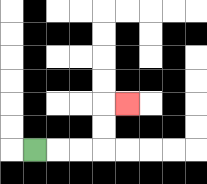{'start': '[1, 6]', 'end': '[5, 4]', 'path_directions': 'R,R,R,U,U,R', 'path_coordinates': '[[1, 6], [2, 6], [3, 6], [4, 6], [4, 5], [4, 4], [5, 4]]'}